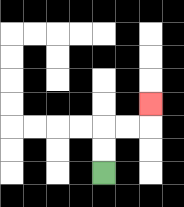{'start': '[4, 7]', 'end': '[6, 4]', 'path_directions': 'U,U,R,R,U', 'path_coordinates': '[[4, 7], [4, 6], [4, 5], [5, 5], [6, 5], [6, 4]]'}